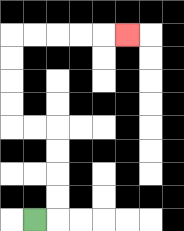{'start': '[1, 9]', 'end': '[5, 1]', 'path_directions': 'R,U,U,U,U,L,L,U,U,U,U,R,R,R,R,R', 'path_coordinates': '[[1, 9], [2, 9], [2, 8], [2, 7], [2, 6], [2, 5], [1, 5], [0, 5], [0, 4], [0, 3], [0, 2], [0, 1], [1, 1], [2, 1], [3, 1], [4, 1], [5, 1]]'}